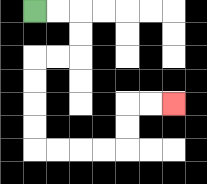{'start': '[1, 0]', 'end': '[7, 4]', 'path_directions': 'R,R,D,D,L,L,D,D,D,D,R,R,R,R,U,U,R,R', 'path_coordinates': '[[1, 0], [2, 0], [3, 0], [3, 1], [3, 2], [2, 2], [1, 2], [1, 3], [1, 4], [1, 5], [1, 6], [2, 6], [3, 6], [4, 6], [5, 6], [5, 5], [5, 4], [6, 4], [7, 4]]'}